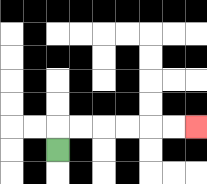{'start': '[2, 6]', 'end': '[8, 5]', 'path_directions': 'U,R,R,R,R,R,R', 'path_coordinates': '[[2, 6], [2, 5], [3, 5], [4, 5], [5, 5], [6, 5], [7, 5], [8, 5]]'}